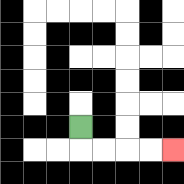{'start': '[3, 5]', 'end': '[7, 6]', 'path_directions': 'D,R,R,R,R', 'path_coordinates': '[[3, 5], [3, 6], [4, 6], [5, 6], [6, 6], [7, 6]]'}